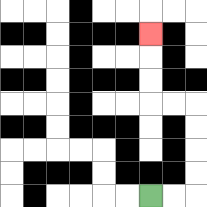{'start': '[6, 8]', 'end': '[6, 1]', 'path_directions': 'R,R,U,U,U,U,L,L,U,U,U', 'path_coordinates': '[[6, 8], [7, 8], [8, 8], [8, 7], [8, 6], [8, 5], [8, 4], [7, 4], [6, 4], [6, 3], [6, 2], [6, 1]]'}